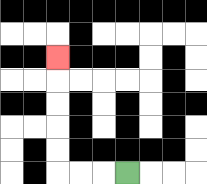{'start': '[5, 7]', 'end': '[2, 2]', 'path_directions': 'L,L,L,U,U,U,U,U', 'path_coordinates': '[[5, 7], [4, 7], [3, 7], [2, 7], [2, 6], [2, 5], [2, 4], [2, 3], [2, 2]]'}